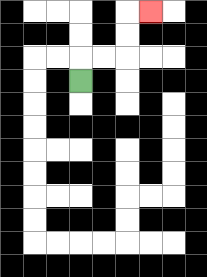{'start': '[3, 3]', 'end': '[6, 0]', 'path_directions': 'U,R,R,U,U,R', 'path_coordinates': '[[3, 3], [3, 2], [4, 2], [5, 2], [5, 1], [5, 0], [6, 0]]'}